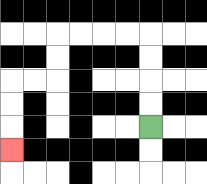{'start': '[6, 5]', 'end': '[0, 6]', 'path_directions': 'U,U,U,U,L,L,L,L,D,D,L,L,D,D,D', 'path_coordinates': '[[6, 5], [6, 4], [6, 3], [6, 2], [6, 1], [5, 1], [4, 1], [3, 1], [2, 1], [2, 2], [2, 3], [1, 3], [0, 3], [0, 4], [0, 5], [0, 6]]'}